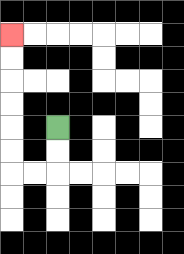{'start': '[2, 5]', 'end': '[0, 1]', 'path_directions': 'D,D,L,L,U,U,U,U,U,U', 'path_coordinates': '[[2, 5], [2, 6], [2, 7], [1, 7], [0, 7], [0, 6], [0, 5], [0, 4], [0, 3], [0, 2], [0, 1]]'}